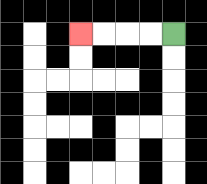{'start': '[7, 1]', 'end': '[3, 1]', 'path_directions': 'L,L,L,L', 'path_coordinates': '[[7, 1], [6, 1], [5, 1], [4, 1], [3, 1]]'}